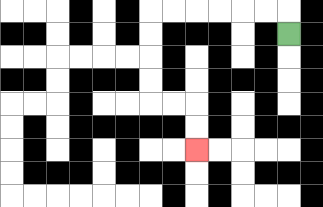{'start': '[12, 1]', 'end': '[8, 6]', 'path_directions': 'U,L,L,L,L,L,L,D,D,D,D,R,R,D,D', 'path_coordinates': '[[12, 1], [12, 0], [11, 0], [10, 0], [9, 0], [8, 0], [7, 0], [6, 0], [6, 1], [6, 2], [6, 3], [6, 4], [7, 4], [8, 4], [8, 5], [8, 6]]'}